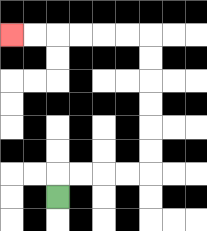{'start': '[2, 8]', 'end': '[0, 1]', 'path_directions': 'U,R,R,R,R,U,U,U,U,U,U,L,L,L,L,L,L', 'path_coordinates': '[[2, 8], [2, 7], [3, 7], [4, 7], [5, 7], [6, 7], [6, 6], [6, 5], [6, 4], [6, 3], [6, 2], [6, 1], [5, 1], [4, 1], [3, 1], [2, 1], [1, 1], [0, 1]]'}